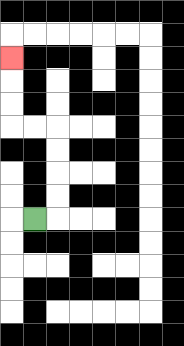{'start': '[1, 9]', 'end': '[0, 2]', 'path_directions': 'R,U,U,U,U,L,L,U,U,U', 'path_coordinates': '[[1, 9], [2, 9], [2, 8], [2, 7], [2, 6], [2, 5], [1, 5], [0, 5], [0, 4], [0, 3], [0, 2]]'}